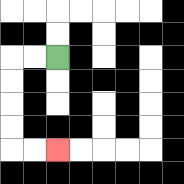{'start': '[2, 2]', 'end': '[2, 6]', 'path_directions': 'L,L,D,D,D,D,R,R', 'path_coordinates': '[[2, 2], [1, 2], [0, 2], [0, 3], [0, 4], [0, 5], [0, 6], [1, 6], [2, 6]]'}